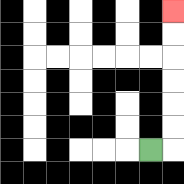{'start': '[6, 6]', 'end': '[7, 0]', 'path_directions': 'R,U,U,U,U,U,U', 'path_coordinates': '[[6, 6], [7, 6], [7, 5], [7, 4], [7, 3], [7, 2], [7, 1], [7, 0]]'}